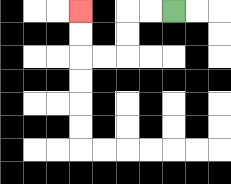{'start': '[7, 0]', 'end': '[3, 0]', 'path_directions': 'L,L,D,D,L,L,U,U', 'path_coordinates': '[[7, 0], [6, 0], [5, 0], [5, 1], [5, 2], [4, 2], [3, 2], [3, 1], [3, 0]]'}